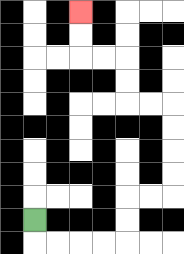{'start': '[1, 9]', 'end': '[3, 0]', 'path_directions': 'D,R,R,R,R,U,U,R,R,U,U,U,U,L,L,U,U,L,L,U,U', 'path_coordinates': '[[1, 9], [1, 10], [2, 10], [3, 10], [4, 10], [5, 10], [5, 9], [5, 8], [6, 8], [7, 8], [7, 7], [7, 6], [7, 5], [7, 4], [6, 4], [5, 4], [5, 3], [5, 2], [4, 2], [3, 2], [3, 1], [3, 0]]'}